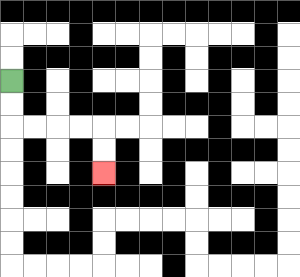{'start': '[0, 3]', 'end': '[4, 7]', 'path_directions': 'D,D,R,R,R,R,D,D', 'path_coordinates': '[[0, 3], [0, 4], [0, 5], [1, 5], [2, 5], [3, 5], [4, 5], [4, 6], [4, 7]]'}